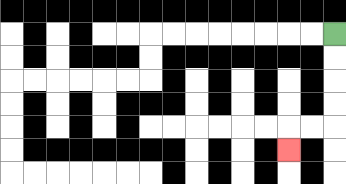{'start': '[14, 1]', 'end': '[12, 6]', 'path_directions': 'D,D,D,D,L,L,D', 'path_coordinates': '[[14, 1], [14, 2], [14, 3], [14, 4], [14, 5], [13, 5], [12, 5], [12, 6]]'}